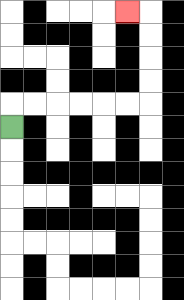{'start': '[0, 5]', 'end': '[5, 0]', 'path_directions': 'U,R,R,R,R,R,R,U,U,U,U,L', 'path_coordinates': '[[0, 5], [0, 4], [1, 4], [2, 4], [3, 4], [4, 4], [5, 4], [6, 4], [6, 3], [6, 2], [6, 1], [6, 0], [5, 0]]'}